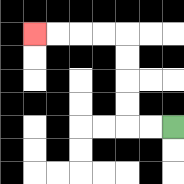{'start': '[7, 5]', 'end': '[1, 1]', 'path_directions': 'L,L,U,U,U,U,L,L,L,L', 'path_coordinates': '[[7, 5], [6, 5], [5, 5], [5, 4], [5, 3], [5, 2], [5, 1], [4, 1], [3, 1], [2, 1], [1, 1]]'}